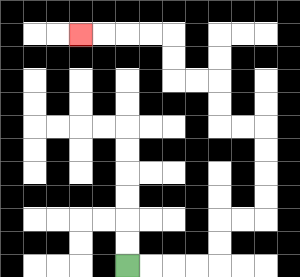{'start': '[5, 11]', 'end': '[3, 1]', 'path_directions': 'R,R,R,R,U,U,R,R,U,U,U,U,L,L,U,U,L,L,U,U,L,L,L,L', 'path_coordinates': '[[5, 11], [6, 11], [7, 11], [8, 11], [9, 11], [9, 10], [9, 9], [10, 9], [11, 9], [11, 8], [11, 7], [11, 6], [11, 5], [10, 5], [9, 5], [9, 4], [9, 3], [8, 3], [7, 3], [7, 2], [7, 1], [6, 1], [5, 1], [4, 1], [3, 1]]'}